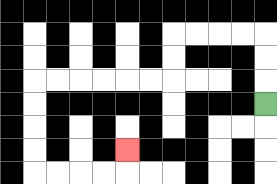{'start': '[11, 4]', 'end': '[5, 6]', 'path_directions': 'U,U,U,L,L,L,L,D,D,L,L,L,L,L,L,D,D,D,D,R,R,R,R,U', 'path_coordinates': '[[11, 4], [11, 3], [11, 2], [11, 1], [10, 1], [9, 1], [8, 1], [7, 1], [7, 2], [7, 3], [6, 3], [5, 3], [4, 3], [3, 3], [2, 3], [1, 3], [1, 4], [1, 5], [1, 6], [1, 7], [2, 7], [3, 7], [4, 7], [5, 7], [5, 6]]'}